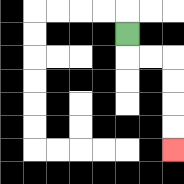{'start': '[5, 1]', 'end': '[7, 6]', 'path_directions': 'D,R,R,D,D,D,D', 'path_coordinates': '[[5, 1], [5, 2], [6, 2], [7, 2], [7, 3], [7, 4], [7, 5], [7, 6]]'}